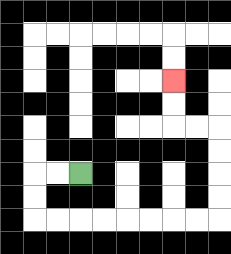{'start': '[3, 7]', 'end': '[7, 3]', 'path_directions': 'L,L,D,D,R,R,R,R,R,R,R,R,U,U,U,U,L,L,U,U', 'path_coordinates': '[[3, 7], [2, 7], [1, 7], [1, 8], [1, 9], [2, 9], [3, 9], [4, 9], [5, 9], [6, 9], [7, 9], [8, 9], [9, 9], [9, 8], [9, 7], [9, 6], [9, 5], [8, 5], [7, 5], [7, 4], [7, 3]]'}